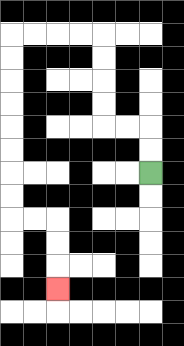{'start': '[6, 7]', 'end': '[2, 12]', 'path_directions': 'U,U,L,L,U,U,U,U,L,L,L,L,D,D,D,D,D,D,D,D,R,R,D,D,D', 'path_coordinates': '[[6, 7], [6, 6], [6, 5], [5, 5], [4, 5], [4, 4], [4, 3], [4, 2], [4, 1], [3, 1], [2, 1], [1, 1], [0, 1], [0, 2], [0, 3], [0, 4], [0, 5], [0, 6], [0, 7], [0, 8], [0, 9], [1, 9], [2, 9], [2, 10], [2, 11], [2, 12]]'}